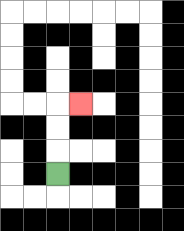{'start': '[2, 7]', 'end': '[3, 4]', 'path_directions': 'U,U,U,R', 'path_coordinates': '[[2, 7], [2, 6], [2, 5], [2, 4], [3, 4]]'}